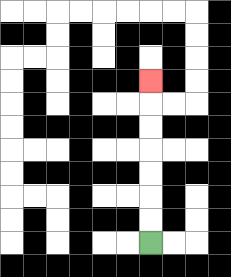{'start': '[6, 10]', 'end': '[6, 3]', 'path_directions': 'U,U,U,U,U,U,U', 'path_coordinates': '[[6, 10], [6, 9], [6, 8], [6, 7], [6, 6], [6, 5], [6, 4], [6, 3]]'}